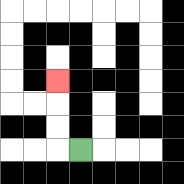{'start': '[3, 6]', 'end': '[2, 3]', 'path_directions': 'L,U,U,U', 'path_coordinates': '[[3, 6], [2, 6], [2, 5], [2, 4], [2, 3]]'}